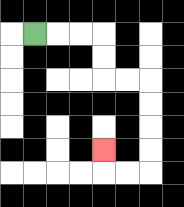{'start': '[1, 1]', 'end': '[4, 6]', 'path_directions': 'R,R,R,D,D,R,R,D,D,D,D,L,L,U', 'path_coordinates': '[[1, 1], [2, 1], [3, 1], [4, 1], [4, 2], [4, 3], [5, 3], [6, 3], [6, 4], [6, 5], [6, 6], [6, 7], [5, 7], [4, 7], [4, 6]]'}